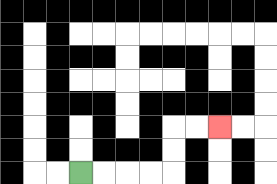{'start': '[3, 7]', 'end': '[9, 5]', 'path_directions': 'R,R,R,R,U,U,R,R', 'path_coordinates': '[[3, 7], [4, 7], [5, 7], [6, 7], [7, 7], [7, 6], [7, 5], [8, 5], [9, 5]]'}